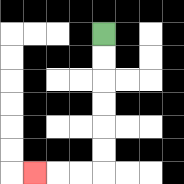{'start': '[4, 1]', 'end': '[1, 7]', 'path_directions': 'D,D,D,D,D,D,L,L,L', 'path_coordinates': '[[4, 1], [4, 2], [4, 3], [4, 4], [4, 5], [4, 6], [4, 7], [3, 7], [2, 7], [1, 7]]'}